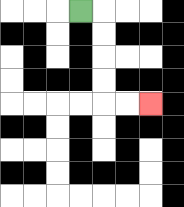{'start': '[3, 0]', 'end': '[6, 4]', 'path_directions': 'R,D,D,D,D,R,R', 'path_coordinates': '[[3, 0], [4, 0], [4, 1], [4, 2], [4, 3], [4, 4], [5, 4], [6, 4]]'}